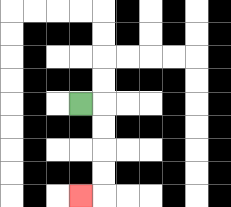{'start': '[3, 4]', 'end': '[3, 8]', 'path_directions': 'R,D,D,D,D,L', 'path_coordinates': '[[3, 4], [4, 4], [4, 5], [4, 6], [4, 7], [4, 8], [3, 8]]'}